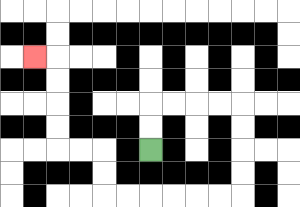{'start': '[6, 6]', 'end': '[1, 2]', 'path_directions': 'U,U,R,R,R,R,D,D,D,D,L,L,L,L,L,L,U,U,L,L,U,U,U,U,L', 'path_coordinates': '[[6, 6], [6, 5], [6, 4], [7, 4], [8, 4], [9, 4], [10, 4], [10, 5], [10, 6], [10, 7], [10, 8], [9, 8], [8, 8], [7, 8], [6, 8], [5, 8], [4, 8], [4, 7], [4, 6], [3, 6], [2, 6], [2, 5], [2, 4], [2, 3], [2, 2], [1, 2]]'}